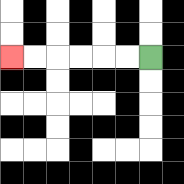{'start': '[6, 2]', 'end': '[0, 2]', 'path_directions': 'L,L,L,L,L,L', 'path_coordinates': '[[6, 2], [5, 2], [4, 2], [3, 2], [2, 2], [1, 2], [0, 2]]'}